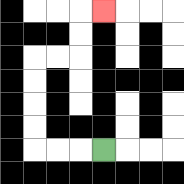{'start': '[4, 6]', 'end': '[4, 0]', 'path_directions': 'L,L,L,U,U,U,U,R,R,U,U,R', 'path_coordinates': '[[4, 6], [3, 6], [2, 6], [1, 6], [1, 5], [1, 4], [1, 3], [1, 2], [2, 2], [3, 2], [3, 1], [3, 0], [4, 0]]'}